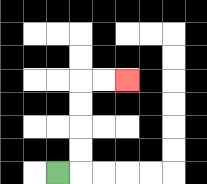{'start': '[2, 7]', 'end': '[5, 3]', 'path_directions': 'R,U,U,U,U,R,R', 'path_coordinates': '[[2, 7], [3, 7], [3, 6], [3, 5], [3, 4], [3, 3], [4, 3], [5, 3]]'}